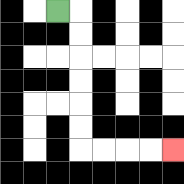{'start': '[2, 0]', 'end': '[7, 6]', 'path_directions': 'R,D,D,D,D,D,D,R,R,R,R', 'path_coordinates': '[[2, 0], [3, 0], [3, 1], [3, 2], [3, 3], [3, 4], [3, 5], [3, 6], [4, 6], [5, 6], [6, 6], [7, 6]]'}